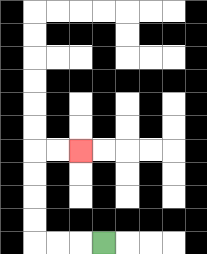{'start': '[4, 10]', 'end': '[3, 6]', 'path_directions': 'L,L,L,U,U,U,U,R,R', 'path_coordinates': '[[4, 10], [3, 10], [2, 10], [1, 10], [1, 9], [1, 8], [1, 7], [1, 6], [2, 6], [3, 6]]'}